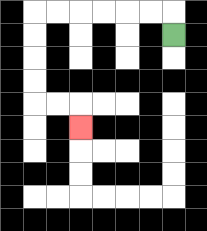{'start': '[7, 1]', 'end': '[3, 5]', 'path_directions': 'U,L,L,L,L,L,L,D,D,D,D,R,R,D', 'path_coordinates': '[[7, 1], [7, 0], [6, 0], [5, 0], [4, 0], [3, 0], [2, 0], [1, 0], [1, 1], [1, 2], [1, 3], [1, 4], [2, 4], [3, 4], [3, 5]]'}